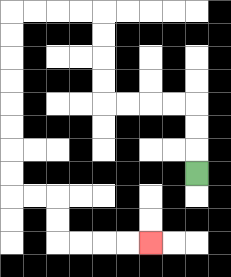{'start': '[8, 7]', 'end': '[6, 10]', 'path_directions': 'U,U,U,L,L,L,L,U,U,U,U,L,L,L,L,D,D,D,D,D,D,D,D,R,R,D,D,R,R,R,R', 'path_coordinates': '[[8, 7], [8, 6], [8, 5], [8, 4], [7, 4], [6, 4], [5, 4], [4, 4], [4, 3], [4, 2], [4, 1], [4, 0], [3, 0], [2, 0], [1, 0], [0, 0], [0, 1], [0, 2], [0, 3], [0, 4], [0, 5], [0, 6], [0, 7], [0, 8], [1, 8], [2, 8], [2, 9], [2, 10], [3, 10], [4, 10], [5, 10], [6, 10]]'}